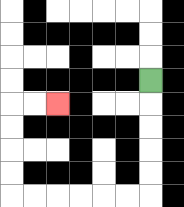{'start': '[6, 3]', 'end': '[2, 4]', 'path_directions': 'D,D,D,D,D,L,L,L,L,L,L,U,U,U,U,R,R', 'path_coordinates': '[[6, 3], [6, 4], [6, 5], [6, 6], [6, 7], [6, 8], [5, 8], [4, 8], [3, 8], [2, 8], [1, 8], [0, 8], [0, 7], [0, 6], [0, 5], [0, 4], [1, 4], [2, 4]]'}